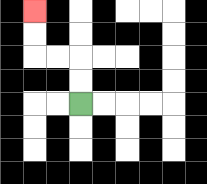{'start': '[3, 4]', 'end': '[1, 0]', 'path_directions': 'U,U,L,L,U,U', 'path_coordinates': '[[3, 4], [3, 3], [3, 2], [2, 2], [1, 2], [1, 1], [1, 0]]'}